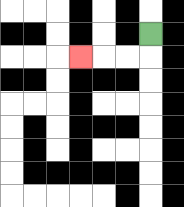{'start': '[6, 1]', 'end': '[3, 2]', 'path_directions': 'D,L,L,L', 'path_coordinates': '[[6, 1], [6, 2], [5, 2], [4, 2], [3, 2]]'}